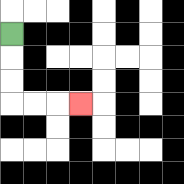{'start': '[0, 1]', 'end': '[3, 4]', 'path_directions': 'D,D,D,R,R,R', 'path_coordinates': '[[0, 1], [0, 2], [0, 3], [0, 4], [1, 4], [2, 4], [3, 4]]'}